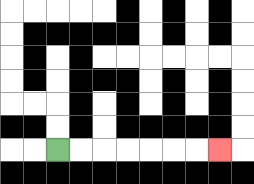{'start': '[2, 6]', 'end': '[9, 6]', 'path_directions': 'R,R,R,R,R,R,R', 'path_coordinates': '[[2, 6], [3, 6], [4, 6], [5, 6], [6, 6], [7, 6], [8, 6], [9, 6]]'}